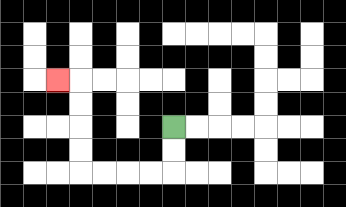{'start': '[7, 5]', 'end': '[2, 3]', 'path_directions': 'D,D,L,L,L,L,U,U,U,U,L', 'path_coordinates': '[[7, 5], [7, 6], [7, 7], [6, 7], [5, 7], [4, 7], [3, 7], [3, 6], [3, 5], [3, 4], [3, 3], [2, 3]]'}